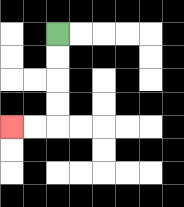{'start': '[2, 1]', 'end': '[0, 5]', 'path_directions': 'D,D,D,D,L,L', 'path_coordinates': '[[2, 1], [2, 2], [2, 3], [2, 4], [2, 5], [1, 5], [0, 5]]'}